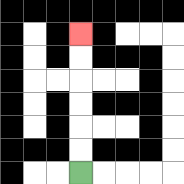{'start': '[3, 7]', 'end': '[3, 1]', 'path_directions': 'U,U,U,U,U,U', 'path_coordinates': '[[3, 7], [3, 6], [3, 5], [3, 4], [3, 3], [3, 2], [3, 1]]'}